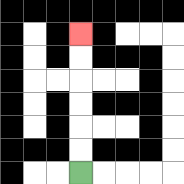{'start': '[3, 7]', 'end': '[3, 1]', 'path_directions': 'U,U,U,U,U,U', 'path_coordinates': '[[3, 7], [3, 6], [3, 5], [3, 4], [3, 3], [3, 2], [3, 1]]'}